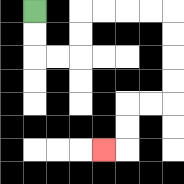{'start': '[1, 0]', 'end': '[4, 6]', 'path_directions': 'D,D,R,R,U,U,R,R,R,R,D,D,D,D,L,L,D,D,L', 'path_coordinates': '[[1, 0], [1, 1], [1, 2], [2, 2], [3, 2], [3, 1], [3, 0], [4, 0], [5, 0], [6, 0], [7, 0], [7, 1], [7, 2], [7, 3], [7, 4], [6, 4], [5, 4], [5, 5], [5, 6], [4, 6]]'}